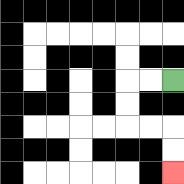{'start': '[7, 3]', 'end': '[7, 7]', 'path_directions': 'L,L,D,D,R,R,D,D', 'path_coordinates': '[[7, 3], [6, 3], [5, 3], [5, 4], [5, 5], [6, 5], [7, 5], [7, 6], [7, 7]]'}